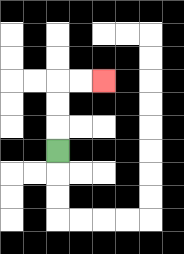{'start': '[2, 6]', 'end': '[4, 3]', 'path_directions': 'U,U,U,R,R', 'path_coordinates': '[[2, 6], [2, 5], [2, 4], [2, 3], [3, 3], [4, 3]]'}